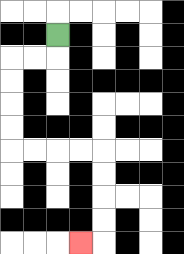{'start': '[2, 1]', 'end': '[3, 10]', 'path_directions': 'D,L,L,D,D,D,D,R,R,R,R,D,D,D,D,L', 'path_coordinates': '[[2, 1], [2, 2], [1, 2], [0, 2], [0, 3], [0, 4], [0, 5], [0, 6], [1, 6], [2, 6], [3, 6], [4, 6], [4, 7], [4, 8], [4, 9], [4, 10], [3, 10]]'}